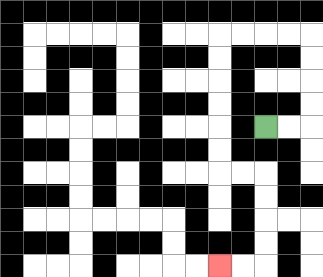{'start': '[11, 5]', 'end': '[9, 11]', 'path_directions': 'R,R,U,U,U,U,L,L,L,L,D,D,D,D,D,D,R,R,D,D,D,D,L,L', 'path_coordinates': '[[11, 5], [12, 5], [13, 5], [13, 4], [13, 3], [13, 2], [13, 1], [12, 1], [11, 1], [10, 1], [9, 1], [9, 2], [9, 3], [9, 4], [9, 5], [9, 6], [9, 7], [10, 7], [11, 7], [11, 8], [11, 9], [11, 10], [11, 11], [10, 11], [9, 11]]'}